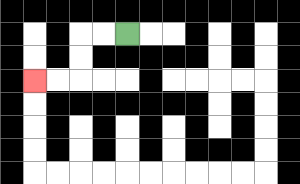{'start': '[5, 1]', 'end': '[1, 3]', 'path_directions': 'L,L,D,D,L,L', 'path_coordinates': '[[5, 1], [4, 1], [3, 1], [3, 2], [3, 3], [2, 3], [1, 3]]'}